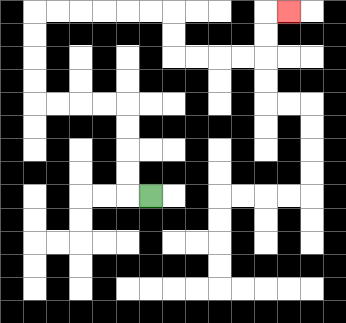{'start': '[6, 8]', 'end': '[12, 0]', 'path_directions': 'L,U,U,U,U,L,L,L,L,U,U,U,U,R,R,R,R,R,R,D,D,R,R,R,R,U,U,R', 'path_coordinates': '[[6, 8], [5, 8], [5, 7], [5, 6], [5, 5], [5, 4], [4, 4], [3, 4], [2, 4], [1, 4], [1, 3], [1, 2], [1, 1], [1, 0], [2, 0], [3, 0], [4, 0], [5, 0], [6, 0], [7, 0], [7, 1], [7, 2], [8, 2], [9, 2], [10, 2], [11, 2], [11, 1], [11, 0], [12, 0]]'}